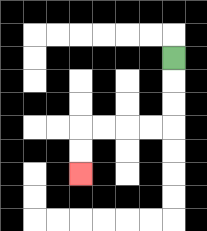{'start': '[7, 2]', 'end': '[3, 7]', 'path_directions': 'D,D,D,L,L,L,L,D,D', 'path_coordinates': '[[7, 2], [7, 3], [7, 4], [7, 5], [6, 5], [5, 5], [4, 5], [3, 5], [3, 6], [3, 7]]'}